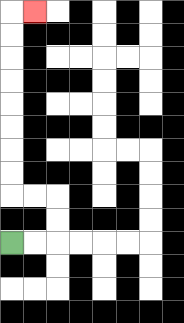{'start': '[0, 10]', 'end': '[1, 0]', 'path_directions': 'R,R,U,U,L,L,U,U,U,U,U,U,U,U,R', 'path_coordinates': '[[0, 10], [1, 10], [2, 10], [2, 9], [2, 8], [1, 8], [0, 8], [0, 7], [0, 6], [0, 5], [0, 4], [0, 3], [0, 2], [0, 1], [0, 0], [1, 0]]'}